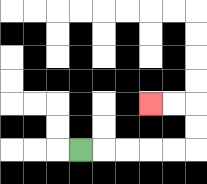{'start': '[3, 6]', 'end': '[6, 4]', 'path_directions': 'R,R,R,R,R,U,U,L,L', 'path_coordinates': '[[3, 6], [4, 6], [5, 6], [6, 6], [7, 6], [8, 6], [8, 5], [8, 4], [7, 4], [6, 4]]'}